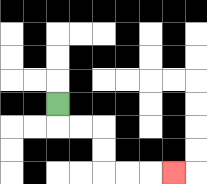{'start': '[2, 4]', 'end': '[7, 7]', 'path_directions': 'D,R,R,D,D,R,R,R', 'path_coordinates': '[[2, 4], [2, 5], [3, 5], [4, 5], [4, 6], [4, 7], [5, 7], [6, 7], [7, 7]]'}